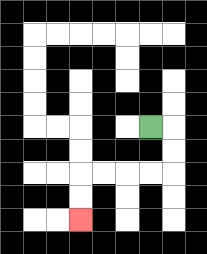{'start': '[6, 5]', 'end': '[3, 9]', 'path_directions': 'R,D,D,L,L,L,L,D,D', 'path_coordinates': '[[6, 5], [7, 5], [7, 6], [7, 7], [6, 7], [5, 7], [4, 7], [3, 7], [3, 8], [3, 9]]'}